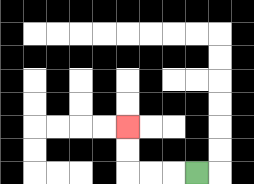{'start': '[8, 7]', 'end': '[5, 5]', 'path_directions': 'L,L,L,U,U', 'path_coordinates': '[[8, 7], [7, 7], [6, 7], [5, 7], [5, 6], [5, 5]]'}